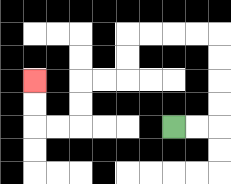{'start': '[7, 5]', 'end': '[1, 3]', 'path_directions': 'R,R,U,U,U,U,L,L,L,L,D,D,L,L,D,D,L,L,U,U', 'path_coordinates': '[[7, 5], [8, 5], [9, 5], [9, 4], [9, 3], [9, 2], [9, 1], [8, 1], [7, 1], [6, 1], [5, 1], [5, 2], [5, 3], [4, 3], [3, 3], [3, 4], [3, 5], [2, 5], [1, 5], [1, 4], [1, 3]]'}